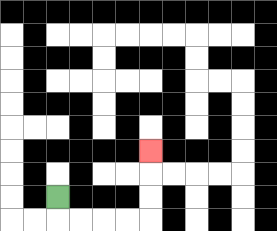{'start': '[2, 8]', 'end': '[6, 6]', 'path_directions': 'D,R,R,R,R,U,U,U', 'path_coordinates': '[[2, 8], [2, 9], [3, 9], [4, 9], [5, 9], [6, 9], [6, 8], [6, 7], [6, 6]]'}